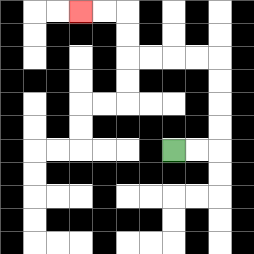{'start': '[7, 6]', 'end': '[3, 0]', 'path_directions': 'R,R,U,U,U,U,L,L,L,L,U,U,L,L', 'path_coordinates': '[[7, 6], [8, 6], [9, 6], [9, 5], [9, 4], [9, 3], [9, 2], [8, 2], [7, 2], [6, 2], [5, 2], [5, 1], [5, 0], [4, 0], [3, 0]]'}